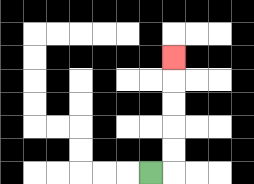{'start': '[6, 7]', 'end': '[7, 2]', 'path_directions': 'R,U,U,U,U,U', 'path_coordinates': '[[6, 7], [7, 7], [7, 6], [7, 5], [7, 4], [7, 3], [7, 2]]'}